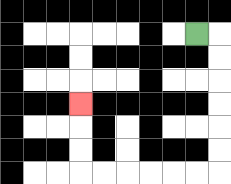{'start': '[8, 1]', 'end': '[3, 4]', 'path_directions': 'R,D,D,D,D,D,D,L,L,L,L,L,L,U,U,U', 'path_coordinates': '[[8, 1], [9, 1], [9, 2], [9, 3], [9, 4], [9, 5], [9, 6], [9, 7], [8, 7], [7, 7], [6, 7], [5, 7], [4, 7], [3, 7], [3, 6], [3, 5], [3, 4]]'}